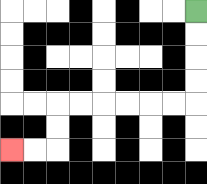{'start': '[8, 0]', 'end': '[0, 6]', 'path_directions': 'D,D,D,D,L,L,L,L,L,L,D,D,L,L', 'path_coordinates': '[[8, 0], [8, 1], [8, 2], [8, 3], [8, 4], [7, 4], [6, 4], [5, 4], [4, 4], [3, 4], [2, 4], [2, 5], [2, 6], [1, 6], [0, 6]]'}